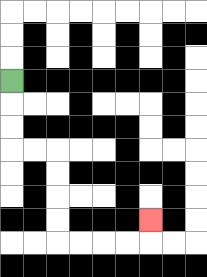{'start': '[0, 3]', 'end': '[6, 9]', 'path_directions': 'D,D,D,R,R,D,D,D,D,R,R,R,R,U', 'path_coordinates': '[[0, 3], [0, 4], [0, 5], [0, 6], [1, 6], [2, 6], [2, 7], [2, 8], [2, 9], [2, 10], [3, 10], [4, 10], [5, 10], [6, 10], [6, 9]]'}